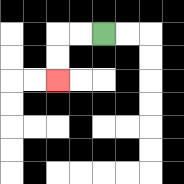{'start': '[4, 1]', 'end': '[2, 3]', 'path_directions': 'L,L,D,D', 'path_coordinates': '[[4, 1], [3, 1], [2, 1], [2, 2], [2, 3]]'}